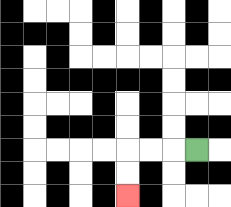{'start': '[8, 6]', 'end': '[5, 8]', 'path_directions': 'L,L,L,D,D', 'path_coordinates': '[[8, 6], [7, 6], [6, 6], [5, 6], [5, 7], [5, 8]]'}